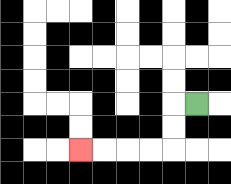{'start': '[8, 4]', 'end': '[3, 6]', 'path_directions': 'L,D,D,L,L,L,L', 'path_coordinates': '[[8, 4], [7, 4], [7, 5], [7, 6], [6, 6], [5, 6], [4, 6], [3, 6]]'}